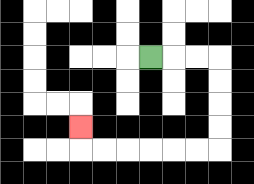{'start': '[6, 2]', 'end': '[3, 5]', 'path_directions': 'R,R,R,D,D,D,D,L,L,L,L,L,L,U', 'path_coordinates': '[[6, 2], [7, 2], [8, 2], [9, 2], [9, 3], [9, 4], [9, 5], [9, 6], [8, 6], [7, 6], [6, 6], [5, 6], [4, 6], [3, 6], [3, 5]]'}